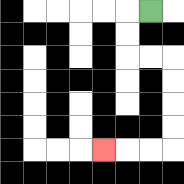{'start': '[6, 0]', 'end': '[4, 6]', 'path_directions': 'L,D,D,R,R,D,D,D,D,L,L,L', 'path_coordinates': '[[6, 0], [5, 0], [5, 1], [5, 2], [6, 2], [7, 2], [7, 3], [7, 4], [7, 5], [7, 6], [6, 6], [5, 6], [4, 6]]'}